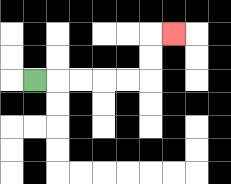{'start': '[1, 3]', 'end': '[7, 1]', 'path_directions': 'R,R,R,R,R,U,U,R', 'path_coordinates': '[[1, 3], [2, 3], [3, 3], [4, 3], [5, 3], [6, 3], [6, 2], [6, 1], [7, 1]]'}